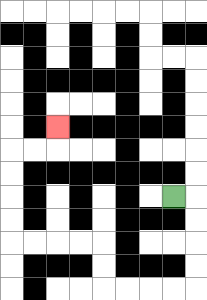{'start': '[7, 8]', 'end': '[2, 5]', 'path_directions': 'R,D,D,D,D,L,L,L,L,U,U,L,L,L,L,U,U,U,U,R,R,U', 'path_coordinates': '[[7, 8], [8, 8], [8, 9], [8, 10], [8, 11], [8, 12], [7, 12], [6, 12], [5, 12], [4, 12], [4, 11], [4, 10], [3, 10], [2, 10], [1, 10], [0, 10], [0, 9], [0, 8], [0, 7], [0, 6], [1, 6], [2, 6], [2, 5]]'}